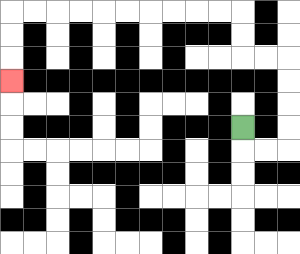{'start': '[10, 5]', 'end': '[0, 3]', 'path_directions': 'D,R,R,U,U,U,U,L,L,U,U,L,L,L,L,L,L,L,L,L,L,D,D,D', 'path_coordinates': '[[10, 5], [10, 6], [11, 6], [12, 6], [12, 5], [12, 4], [12, 3], [12, 2], [11, 2], [10, 2], [10, 1], [10, 0], [9, 0], [8, 0], [7, 0], [6, 0], [5, 0], [4, 0], [3, 0], [2, 0], [1, 0], [0, 0], [0, 1], [0, 2], [0, 3]]'}